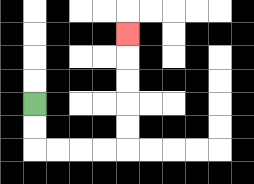{'start': '[1, 4]', 'end': '[5, 1]', 'path_directions': 'D,D,R,R,R,R,U,U,U,U,U', 'path_coordinates': '[[1, 4], [1, 5], [1, 6], [2, 6], [3, 6], [4, 6], [5, 6], [5, 5], [5, 4], [5, 3], [5, 2], [5, 1]]'}